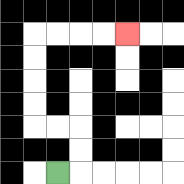{'start': '[2, 7]', 'end': '[5, 1]', 'path_directions': 'R,U,U,L,L,U,U,U,U,R,R,R,R', 'path_coordinates': '[[2, 7], [3, 7], [3, 6], [3, 5], [2, 5], [1, 5], [1, 4], [1, 3], [1, 2], [1, 1], [2, 1], [3, 1], [4, 1], [5, 1]]'}